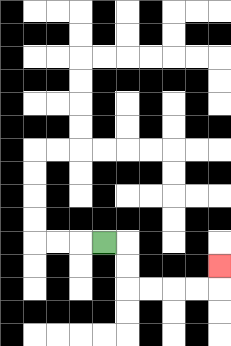{'start': '[4, 10]', 'end': '[9, 11]', 'path_directions': 'R,D,D,R,R,R,R,U', 'path_coordinates': '[[4, 10], [5, 10], [5, 11], [5, 12], [6, 12], [7, 12], [8, 12], [9, 12], [9, 11]]'}